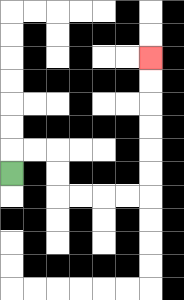{'start': '[0, 7]', 'end': '[6, 2]', 'path_directions': 'U,R,R,D,D,R,R,R,R,U,U,U,U,U,U', 'path_coordinates': '[[0, 7], [0, 6], [1, 6], [2, 6], [2, 7], [2, 8], [3, 8], [4, 8], [5, 8], [6, 8], [6, 7], [6, 6], [6, 5], [6, 4], [6, 3], [6, 2]]'}